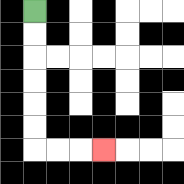{'start': '[1, 0]', 'end': '[4, 6]', 'path_directions': 'D,D,D,D,D,D,R,R,R', 'path_coordinates': '[[1, 0], [1, 1], [1, 2], [1, 3], [1, 4], [1, 5], [1, 6], [2, 6], [3, 6], [4, 6]]'}